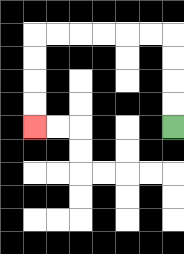{'start': '[7, 5]', 'end': '[1, 5]', 'path_directions': 'U,U,U,U,L,L,L,L,L,L,D,D,D,D', 'path_coordinates': '[[7, 5], [7, 4], [7, 3], [7, 2], [7, 1], [6, 1], [5, 1], [4, 1], [3, 1], [2, 1], [1, 1], [1, 2], [1, 3], [1, 4], [1, 5]]'}